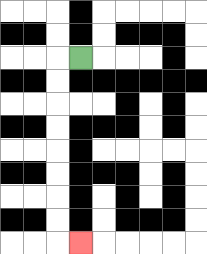{'start': '[3, 2]', 'end': '[3, 10]', 'path_directions': 'L,D,D,D,D,D,D,D,D,R', 'path_coordinates': '[[3, 2], [2, 2], [2, 3], [2, 4], [2, 5], [2, 6], [2, 7], [2, 8], [2, 9], [2, 10], [3, 10]]'}